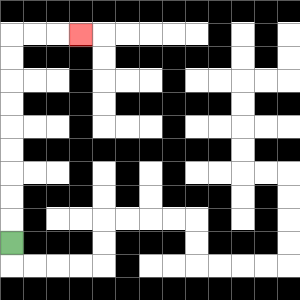{'start': '[0, 10]', 'end': '[3, 1]', 'path_directions': 'U,U,U,U,U,U,U,U,U,R,R,R', 'path_coordinates': '[[0, 10], [0, 9], [0, 8], [0, 7], [0, 6], [0, 5], [0, 4], [0, 3], [0, 2], [0, 1], [1, 1], [2, 1], [3, 1]]'}